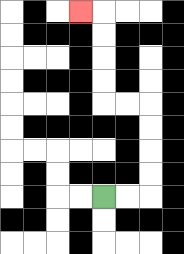{'start': '[4, 8]', 'end': '[3, 0]', 'path_directions': 'R,R,U,U,U,U,L,L,U,U,U,U,L', 'path_coordinates': '[[4, 8], [5, 8], [6, 8], [6, 7], [6, 6], [6, 5], [6, 4], [5, 4], [4, 4], [4, 3], [4, 2], [4, 1], [4, 0], [3, 0]]'}